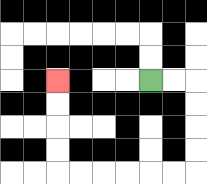{'start': '[6, 3]', 'end': '[2, 3]', 'path_directions': 'R,R,D,D,D,D,L,L,L,L,L,L,U,U,U,U', 'path_coordinates': '[[6, 3], [7, 3], [8, 3], [8, 4], [8, 5], [8, 6], [8, 7], [7, 7], [6, 7], [5, 7], [4, 7], [3, 7], [2, 7], [2, 6], [2, 5], [2, 4], [2, 3]]'}